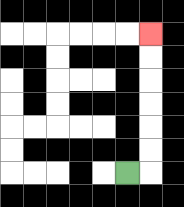{'start': '[5, 7]', 'end': '[6, 1]', 'path_directions': 'R,U,U,U,U,U,U', 'path_coordinates': '[[5, 7], [6, 7], [6, 6], [6, 5], [6, 4], [6, 3], [6, 2], [6, 1]]'}